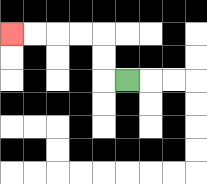{'start': '[5, 3]', 'end': '[0, 1]', 'path_directions': 'L,U,U,L,L,L,L', 'path_coordinates': '[[5, 3], [4, 3], [4, 2], [4, 1], [3, 1], [2, 1], [1, 1], [0, 1]]'}